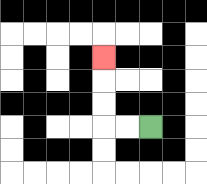{'start': '[6, 5]', 'end': '[4, 2]', 'path_directions': 'L,L,U,U,U', 'path_coordinates': '[[6, 5], [5, 5], [4, 5], [4, 4], [4, 3], [4, 2]]'}